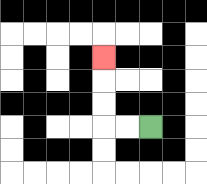{'start': '[6, 5]', 'end': '[4, 2]', 'path_directions': 'L,L,U,U,U', 'path_coordinates': '[[6, 5], [5, 5], [4, 5], [4, 4], [4, 3], [4, 2]]'}